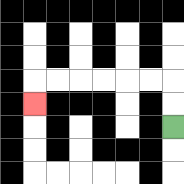{'start': '[7, 5]', 'end': '[1, 4]', 'path_directions': 'U,U,L,L,L,L,L,L,D', 'path_coordinates': '[[7, 5], [7, 4], [7, 3], [6, 3], [5, 3], [4, 3], [3, 3], [2, 3], [1, 3], [1, 4]]'}